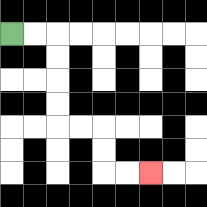{'start': '[0, 1]', 'end': '[6, 7]', 'path_directions': 'R,R,D,D,D,D,R,R,D,D,R,R', 'path_coordinates': '[[0, 1], [1, 1], [2, 1], [2, 2], [2, 3], [2, 4], [2, 5], [3, 5], [4, 5], [4, 6], [4, 7], [5, 7], [6, 7]]'}